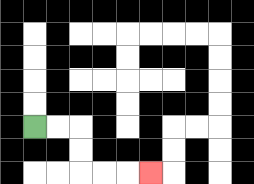{'start': '[1, 5]', 'end': '[6, 7]', 'path_directions': 'R,R,D,D,R,R,R', 'path_coordinates': '[[1, 5], [2, 5], [3, 5], [3, 6], [3, 7], [4, 7], [5, 7], [6, 7]]'}